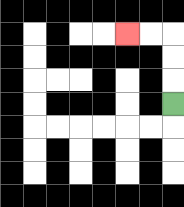{'start': '[7, 4]', 'end': '[5, 1]', 'path_directions': 'U,U,U,L,L', 'path_coordinates': '[[7, 4], [7, 3], [7, 2], [7, 1], [6, 1], [5, 1]]'}